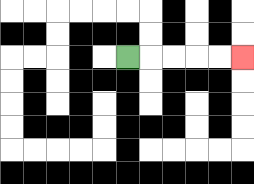{'start': '[5, 2]', 'end': '[10, 2]', 'path_directions': 'R,R,R,R,R', 'path_coordinates': '[[5, 2], [6, 2], [7, 2], [8, 2], [9, 2], [10, 2]]'}